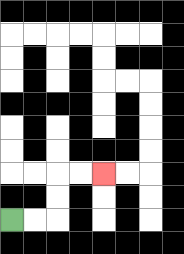{'start': '[0, 9]', 'end': '[4, 7]', 'path_directions': 'R,R,U,U,R,R', 'path_coordinates': '[[0, 9], [1, 9], [2, 9], [2, 8], [2, 7], [3, 7], [4, 7]]'}